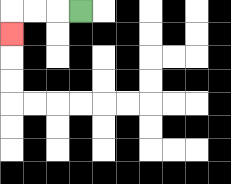{'start': '[3, 0]', 'end': '[0, 1]', 'path_directions': 'L,L,L,D', 'path_coordinates': '[[3, 0], [2, 0], [1, 0], [0, 0], [0, 1]]'}